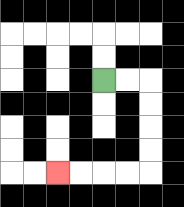{'start': '[4, 3]', 'end': '[2, 7]', 'path_directions': 'R,R,D,D,D,D,L,L,L,L', 'path_coordinates': '[[4, 3], [5, 3], [6, 3], [6, 4], [6, 5], [6, 6], [6, 7], [5, 7], [4, 7], [3, 7], [2, 7]]'}